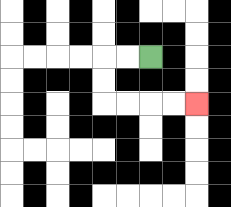{'start': '[6, 2]', 'end': '[8, 4]', 'path_directions': 'L,L,D,D,R,R,R,R', 'path_coordinates': '[[6, 2], [5, 2], [4, 2], [4, 3], [4, 4], [5, 4], [6, 4], [7, 4], [8, 4]]'}